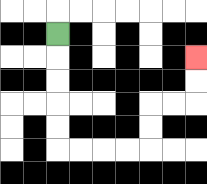{'start': '[2, 1]', 'end': '[8, 2]', 'path_directions': 'D,D,D,D,D,R,R,R,R,U,U,R,R,U,U', 'path_coordinates': '[[2, 1], [2, 2], [2, 3], [2, 4], [2, 5], [2, 6], [3, 6], [4, 6], [5, 6], [6, 6], [6, 5], [6, 4], [7, 4], [8, 4], [8, 3], [8, 2]]'}